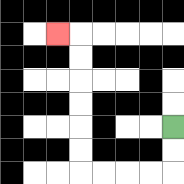{'start': '[7, 5]', 'end': '[2, 1]', 'path_directions': 'D,D,L,L,L,L,U,U,U,U,U,U,L', 'path_coordinates': '[[7, 5], [7, 6], [7, 7], [6, 7], [5, 7], [4, 7], [3, 7], [3, 6], [3, 5], [3, 4], [3, 3], [3, 2], [3, 1], [2, 1]]'}